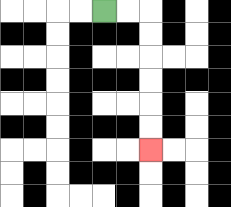{'start': '[4, 0]', 'end': '[6, 6]', 'path_directions': 'R,R,D,D,D,D,D,D', 'path_coordinates': '[[4, 0], [5, 0], [6, 0], [6, 1], [6, 2], [6, 3], [6, 4], [6, 5], [6, 6]]'}